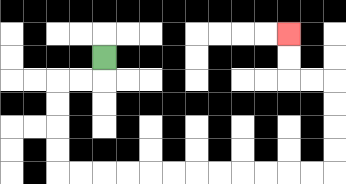{'start': '[4, 2]', 'end': '[12, 1]', 'path_directions': 'D,L,L,D,D,D,D,R,R,R,R,R,R,R,R,R,R,R,R,U,U,U,U,L,L,U,U', 'path_coordinates': '[[4, 2], [4, 3], [3, 3], [2, 3], [2, 4], [2, 5], [2, 6], [2, 7], [3, 7], [4, 7], [5, 7], [6, 7], [7, 7], [8, 7], [9, 7], [10, 7], [11, 7], [12, 7], [13, 7], [14, 7], [14, 6], [14, 5], [14, 4], [14, 3], [13, 3], [12, 3], [12, 2], [12, 1]]'}